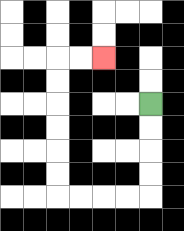{'start': '[6, 4]', 'end': '[4, 2]', 'path_directions': 'D,D,D,D,L,L,L,L,U,U,U,U,U,U,R,R', 'path_coordinates': '[[6, 4], [6, 5], [6, 6], [6, 7], [6, 8], [5, 8], [4, 8], [3, 8], [2, 8], [2, 7], [2, 6], [2, 5], [2, 4], [2, 3], [2, 2], [3, 2], [4, 2]]'}